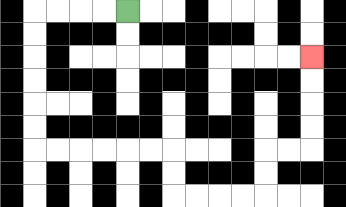{'start': '[5, 0]', 'end': '[13, 2]', 'path_directions': 'L,L,L,L,D,D,D,D,D,D,R,R,R,R,R,R,D,D,R,R,R,R,U,U,R,R,U,U,U,U', 'path_coordinates': '[[5, 0], [4, 0], [3, 0], [2, 0], [1, 0], [1, 1], [1, 2], [1, 3], [1, 4], [1, 5], [1, 6], [2, 6], [3, 6], [4, 6], [5, 6], [6, 6], [7, 6], [7, 7], [7, 8], [8, 8], [9, 8], [10, 8], [11, 8], [11, 7], [11, 6], [12, 6], [13, 6], [13, 5], [13, 4], [13, 3], [13, 2]]'}